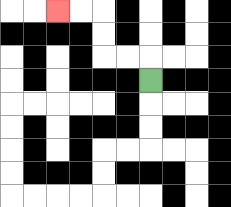{'start': '[6, 3]', 'end': '[2, 0]', 'path_directions': 'U,L,L,U,U,L,L', 'path_coordinates': '[[6, 3], [6, 2], [5, 2], [4, 2], [4, 1], [4, 0], [3, 0], [2, 0]]'}